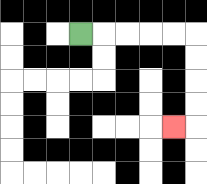{'start': '[3, 1]', 'end': '[7, 5]', 'path_directions': 'R,R,R,R,R,D,D,D,D,L', 'path_coordinates': '[[3, 1], [4, 1], [5, 1], [6, 1], [7, 1], [8, 1], [8, 2], [8, 3], [8, 4], [8, 5], [7, 5]]'}